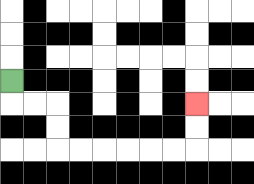{'start': '[0, 3]', 'end': '[8, 4]', 'path_directions': 'D,R,R,D,D,R,R,R,R,R,R,U,U', 'path_coordinates': '[[0, 3], [0, 4], [1, 4], [2, 4], [2, 5], [2, 6], [3, 6], [4, 6], [5, 6], [6, 6], [7, 6], [8, 6], [8, 5], [8, 4]]'}